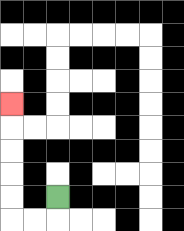{'start': '[2, 8]', 'end': '[0, 4]', 'path_directions': 'D,L,L,U,U,U,U,U', 'path_coordinates': '[[2, 8], [2, 9], [1, 9], [0, 9], [0, 8], [0, 7], [0, 6], [0, 5], [0, 4]]'}